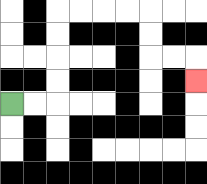{'start': '[0, 4]', 'end': '[8, 3]', 'path_directions': 'R,R,U,U,U,U,R,R,R,R,D,D,R,R,D', 'path_coordinates': '[[0, 4], [1, 4], [2, 4], [2, 3], [2, 2], [2, 1], [2, 0], [3, 0], [4, 0], [5, 0], [6, 0], [6, 1], [6, 2], [7, 2], [8, 2], [8, 3]]'}